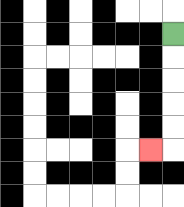{'start': '[7, 1]', 'end': '[6, 6]', 'path_directions': 'D,D,D,D,D,L', 'path_coordinates': '[[7, 1], [7, 2], [7, 3], [7, 4], [7, 5], [7, 6], [6, 6]]'}